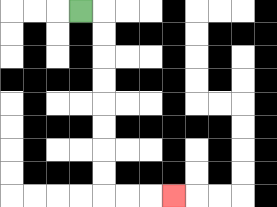{'start': '[3, 0]', 'end': '[7, 8]', 'path_directions': 'R,D,D,D,D,D,D,D,D,R,R,R', 'path_coordinates': '[[3, 0], [4, 0], [4, 1], [4, 2], [4, 3], [4, 4], [4, 5], [4, 6], [4, 7], [4, 8], [5, 8], [6, 8], [7, 8]]'}